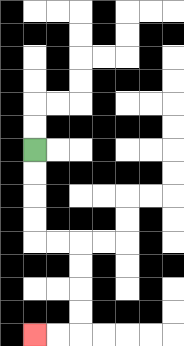{'start': '[1, 6]', 'end': '[1, 14]', 'path_directions': 'D,D,D,D,R,R,D,D,D,D,L,L', 'path_coordinates': '[[1, 6], [1, 7], [1, 8], [1, 9], [1, 10], [2, 10], [3, 10], [3, 11], [3, 12], [3, 13], [3, 14], [2, 14], [1, 14]]'}